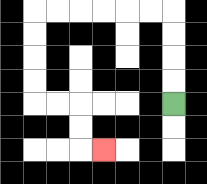{'start': '[7, 4]', 'end': '[4, 6]', 'path_directions': 'U,U,U,U,L,L,L,L,L,L,D,D,D,D,R,R,D,D,R', 'path_coordinates': '[[7, 4], [7, 3], [7, 2], [7, 1], [7, 0], [6, 0], [5, 0], [4, 0], [3, 0], [2, 0], [1, 0], [1, 1], [1, 2], [1, 3], [1, 4], [2, 4], [3, 4], [3, 5], [3, 6], [4, 6]]'}